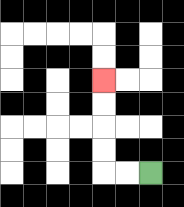{'start': '[6, 7]', 'end': '[4, 3]', 'path_directions': 'L,L,U,U,U,U', 'path_coordinates': '[[6, 7], [5, 7], [4, 7], [4, 6], [4, 5], [4, 4], [4, 3]]'}